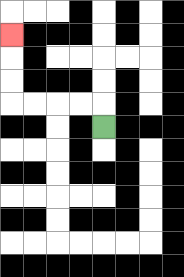{'start': '[4, 5]', 'end': '[0, 1]', 'path_directions': 'U,L,L,L,L,U,U,U', 'path_coordinates': '[[4, 5], [4, 4], [3, 4], [2, 4], [1, 4], [0, 4], [0, 3], [0, 2], [0, 1]]'}